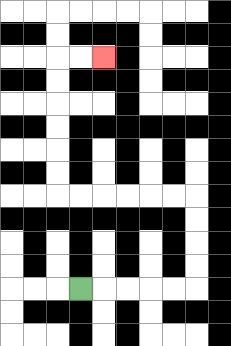{'start': '[3, 12]', 'end': '[4, 2]', 'path_directions': 'R,R,R,R,R,U,U,U,U,L,L,L,L,L,L,U,U,U,U,U,U,R,R', 'path_coordinates': '[[3, 12], [4, 12], [5, 12], [6, 12], [7, 12], [8, 12], [8, 11], [8, 10], [8, 9], [8, 8], [7, 8], [6, 8], [5, 8], [4, 8], [3, 8], [2, 8], [2, 7], [2, 6], [2, 5], [2, 4], [2, 3], [2, 2], [3, 2], [4, 2]]'}